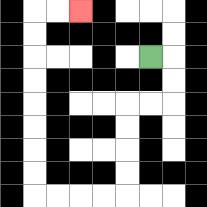{'start': '[6, 2]', 'end': '[3, 0]', 'path_directions': 'R,D,D,L,L,D,D,D,D,L,L,L,L,U,U,U,U,U,U,U,U,R,R', 'path_coordinates': '[[6, 2], [7, 2], [7, 3], [7, 4], [6, 4], [5, 4], [5, 5], [5, 6], [5, 7], [5, 8], [4, 8], [3, 8], [2, 8], [1, 8], [1, 7], [1, 6], [1, 5], [1, 4], [1, 3], [1, 2], [1, 1], [1, 0], [2, 0], [3, 0]]'}